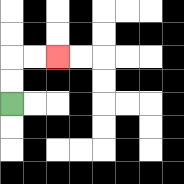{'start': '[0, 4]', 'end': '[2, 2]', 'path_directions': 'U,U,R,R', 'path_coordinates': '[[0, 4], [0, 3], [0, 2], [1, 2], [2, 2]]'}